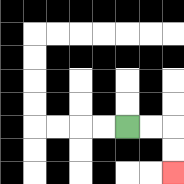{'start': '[5, 5]', 'end': '[7, 7]', 'path_directions': 'R,R,D,D', 'path_coordinates': '[[5, 5], [6, 5], [7, 5], [7, 6], [7, 7]]'}